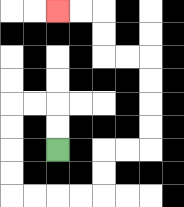{'start': '[2, 6]', 'end': '[2, 0]', 'path_directions': 'U,U,L,L,D,D,D,D,R,R,R,R,U,U,R,R,U,U,U,U,L,L,U,U,L,L', 'path_coordinates': '[[2, 6], [2, 5], [2, 4], [1, 4], [0, 4], [0, 5], [0, 6], [0, 7], [0, 8], [1, 8], [2, 8], [3, 8], [4, 8], [4, 7], [4, 6], [5, 6], [6, 6], [6, 5], [6, 4], [6, 3], [6, 2], [5, 2], [4, 2], [4, 1], [4, 0], [3, 0], [2, 0]]'}